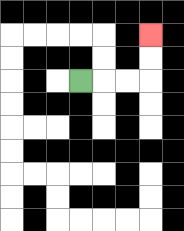{'start': '[3, 3]', 'end': '[6, 1]', 'path_directions': 'R,R,R,U,U', 'path_coordinates': '[[3, 3], [4, 3], [5, 3], [6, 3], [6, 2], [6, 1]]'}